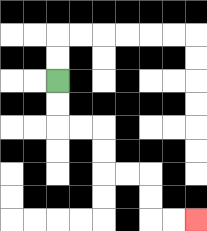{'start': '[2, 3]', 'end': '[8, 9]', 'path_directions': 'D,D,R,R,D,D,R,R,D,D,R,R', 'path_coordinates': '[[2, 3], [2, 4], [2, 5], [3, 5], [4, 5], [4, 6], [4, 7], [5, 7], [6, 7], [6, 8], [6, 9], [7, 9], [8, 9]]'}